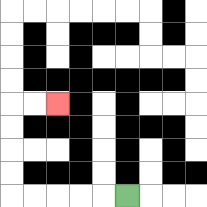{'start': '[5, 8]', 'end': '[2, 4]', 'path_directions': 'L,L,L,L,L,U,U,U,U,R,R', 'path_coordinates': '[[5, 8], [4, 8], [3, 8], [2, 8], [1, 8], [0, 8], [0, 7], [0, 6], [0, 5], [0, 4], [1, 4], [2, 4]]'}